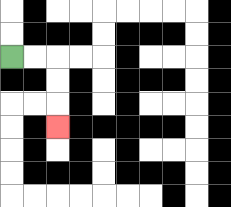{'start': '[0, 2]', 'end': '[2, 5]', 'path_directions': 'R,R,D,D,D', 'path_coordinates': '[[0, 2], [1, 2], [2, 2], [2, 3], [2, 4], [2, 5]]'}